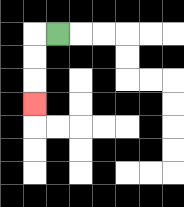{'start': '[2, 1]', 'end': '[1, 4]', 'path_directions': 'L,D,D,D', 'path_coordinates': '[[2, 1], [1, 1], [1, 2], [1, 3], [1, 4]]'}